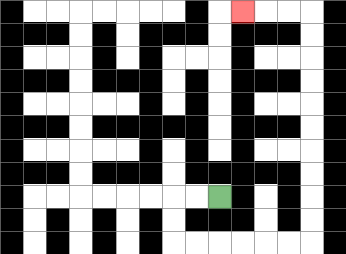{'start': '[9, 8]', 'end': '[10, 0]', 'path_directions': 'L,L,D,D,R,R,R,R,R,R,U,U,U,U,U,U,U,U,U,U,L,L,L', 'path_coordinates': '[[9, 8], [8, 8], [7, 8], [7, 9], [7, 10], [8, 10], [9, 10], [10, 10], [11, 10], [12, 10], [13, 10], [13, 9], [13, 8], [13, 7], [13, 6], [13, 5], [13, 4], [13, 3], [13, 2], [13, 1], [13, 0], [12, 0], [11, 0], [10, 0]]'}